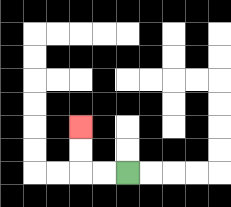{'start': '[5, 7]', 'end': '[3, 5]', 'path_directions': 'L,L,U,U', 'path_coordinates': '[[5, 7], [4, 7], [3, 7], [3, 6], [3, 5]]'}